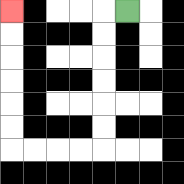{'start': '[5, 0]', 'end': '[0, 0]', 'path_directions': 'L,D,D,D,D,D,D,L,L,L,L,U,U,U,U,U,U', 'path_coordinates': '[[5, 0], [4, 0], [4, 1], [4, 2], [4, 3], [4, 4], [4, 5], [4, 6], [3, 6], [2, 6], [1, 6], [0, 6], [0, 5], [0, 4], [0, 3], [0, 2], [0, 1], [0, 0]]'}